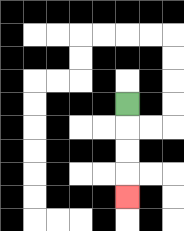{'start': '[5, 4]', 'end': '[5, 8]', 'path_directions': 'D,D,D,D', 'path_coordinates': '[[5, 4], [5, 5], [5, 6], [5, 7], [5, 8]]'}